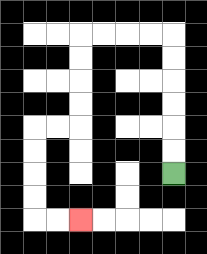{'start': '[7, 7]', 'end': '[3, 9]', 'path_directions': 'U,U,U,U,U,U,L,L,L,L,D,D,D,D,L,L,D,D,D,D,R,R', 'path_coordinates': '[[7, 7], [7, 6], [7, 5], [7, 4], [7, 3], [7, 2], [7, 1], [6, 1], [5, 1], [4, 1], [3, 1], [3, 2], [3, 3], [3, 4], [3, 5], [2, 5], [1, 5], [1, 6], [1, 7], [1, 8], [1, 9], [2, 9], [3, 9]]'}